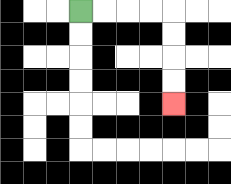{'start': '[3, 0]', 'end': '[7, 4]', 'path_directions': 'R,R,R,R,D,D,D,D', 'path_coordinates': '[[3, 0], [4, 0], [5, 0], [6, 0], [7, 0], [7, 1], [7, 2], [7, 3], [7, 4]]'}